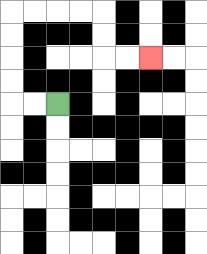{'start': '[2, 4]', 'end': '[6, 2]', 'path_directions': 'L,L,U,U,U,U,R,R,R,R,D,D,R,R', 'path_coordinates': '[[2, 4], [1, 4], [0, 4], [0, 3], [0, 2], [0, 1], [0, 0], [1, 0], [2, 0], [3, 0], [4, 0], [4, 1], [4, 2], [5, 2], [6, 2]]'}